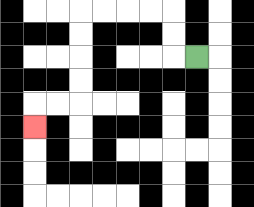{'start': '[8, 2]', 'end': '[1, 5]', 'path_directions': 'L,U,U,L,L,L,L,D,D,D,D,L,L,D', 'path_coordinates': '[[8, 2], [7, 2], [7, 1], [7, 0], [6, 0], [5, 0], [4, 0], [3, 0], [3, 1], [3, 2], [3, 3], [3, 4], [2, 4], [1, 4], [1, 5]]'}